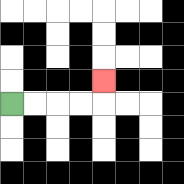{'start': '[0, 4]', 'end': '[4, 3]', 'path_directions': 'R,R,R,R,U', 'path_coordinates': '[[0, 4], [1, 4], [2, 4], [3, 4], [4, 4], [4, 3]]'}